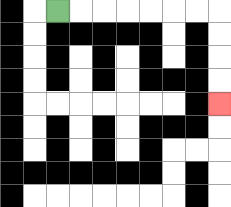{'start': '[2, 0]', 'end': '[9, 4]', 'path_directions': 'R,R,R,R,R,R,R,D,D,D,D', 'path_coordinates': '[[2, 0], [3, 0], [4, 0], [5, 0], [6, 0], [7, 0], [8, 0], [9, 0], [9, 1], [9, 2], [9, 3], [9, 4]]'}